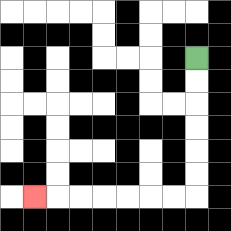{'start': '[8, 2]', 'end': '[1, 8]', 'path_directions': 'D,D,D,D,D,D,L,L,L,L,L,L,L', 'path_coordinates': '[[8, 2], [8, 3], [8, 4], [8, 5], [8, 6], [8, 7], [8, 8], [7, 8], [6, 8], [5, 8], [4, 8], [3, 8], [2, 8], [1, 8]]'}